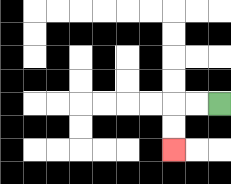{'start': '[9, 4]', 'end': '[7, 6]', 'path_directions': 'L,L,D,D', 'path_coordinates': '[[9, 4], [8, 4], [7, 4], [7, 5], [7, 6]]'}